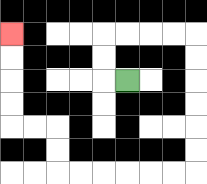{'start': '[5, 3]', 'end': '[0, 1]', 'path_directions': 'L,U,U,R,R,R,R,D,D,D,D,D,D,L,L,L,L,L,L,U,U,L,L,U,U,U,U', 'path_coordinates': '[[5, 3], [4, 3], [4, 2], [4, 1], [5, 1], [6, 1], [7, 1], [8, 1], [8, 2], [8, 3], [8, 4], [8, 5], [8, 6], [8, 7], [7, 7], [6, 7], [5, 7], [4, 7], [3, 7], [2, 7], [2, 6], [2, 5], [1, 5], [0, 5], [0, 4], [0, 3], [0, 2], [0, 1]]'}